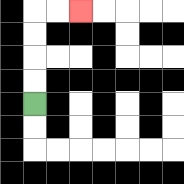{'start': '[1, 4]', 'end': '[3, 0]', 'path_directions': 'U,U,U,U,R,R', 'path_coordinates': '[[1, 4], [1, 3], [1, 2], [1, 1], [1, 0], [2, 0], [3, 0]]'}